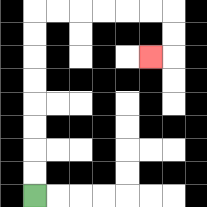{'start': '[1, 8]', 'end': '[6, 2]', 'path_directions': 'U,U,U,U,U,U,U,U,R,R,R,R,R,R,D,D,L', 'path_coordinates': '[[1, 8], [1, 7], [1, 6], [1, 5], [1, 4], [1, 3], [1, 2], [1, 1], [1, 0], [2, 0], [3, 0], [4, 0], [5, 0], [6, 0], [7, 0], [7, 1], [7, 2], [6, 2]]'}